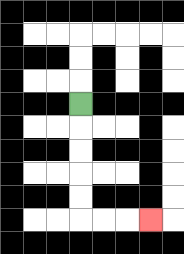{'start': '[3, 4]', 'end': '[6, 9]', 'path_directions': 'D,D,D,D,D,R,R,R', 'path_coordinates': '[[3, 4], [3, 5], [3, 6], [3, 7], [3, 8], [3, 9], [4, 9], [5, 9], [6, 9]]'}